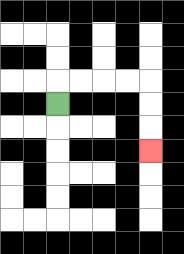{'start': '[2, 4]', 'end': '[6, 6]', 'path_directions': 'U,R,R,R,R,D,D,D', 'path_coordinates': '[[2, 4], [2, 3], [3, 3], [4, 3], [5, 3], [6, 3], [6, 4], [6, 5], [6, 6]]'}